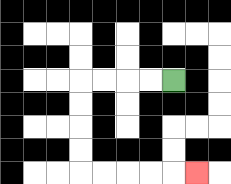{'start': '[7, 3]', 'end': '[8, 7]', 'path_directions': 'L,L,L,L,D,D,D,D,R,R,R,R,R', 'path_coordinates': '[[7, 3], [6, 3], [5, 3], [4, 3], [3, 3], [3, 4], [3, 5], [3, 6], [3, 7], [4, 7], [5, 7], [6, 7], [7, 7], [8, 7]]'}